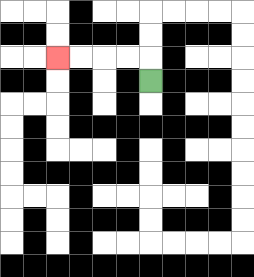{'start': '[6, 3]', 'end': '[2, 2]', 'path_directions': 'U,L,L,L,L', 'path_coordinates': '[[6, 3], [6, 2], [5, 2], [4, 2], [3, 2], [2, 2]]'}